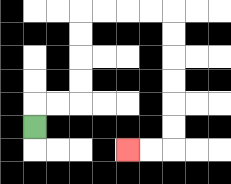{'start': '[1, 5]', 'end': '[5, 6]', 'path_directions': 'U,R,R,U,U,U,U,R,R,R,R,D,D,D,D,D,D,L,L', 'path_coordinates': '[[1, 5], [1, 4], [2, 4], [3, 4], [3, 3], [3, 2], [3, 1], [3, 0], [4, 0], [5, 0], [6, 0], [7, 0], [7, 1], [7, 2], [7, 3], [7, 4], [7, 5], [7, 6], [6, 6], [5, 6]]'}